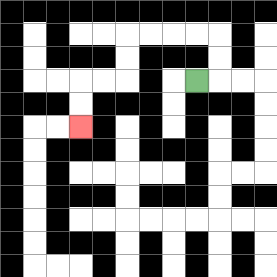{'start': '[8, 3]', 'end': '[3, 5]', 'path_directions': 'R,U,U,L,L,L,L,D,D,L,L,D,D', 'path_coordinates': '[[8, 3], [9, 3], [9, 2], [9, 1], [8, 1], [7, 1], [6, 1], [5, 1], [5, 2], [5, 3], [4, 3], [3, 3], [3, 4], [3, 5]]'}